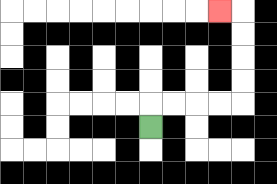{'start': '[6, 5]', 'end': '[9, 0]', 'path_directions': 'U,R,R,R,R,U,U,U,U,L', 'path_coordinates': '[[6, 5], [6, 4], [7, 4], [8, 4], [9, 4], [10, 4], [10, 3], [10, 2], [10, 1], [10, 0], [9, 0]]'}